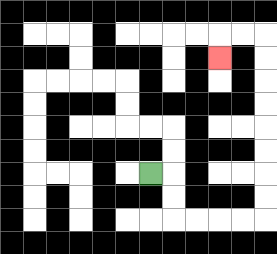{'start': '[6, 7]', 'end': '[9, 2]', 'path_directions': 'R,D,D,R,R,R,R,U,U,U,U,U,U,U,U,L,L,D', 'path_coordinates': '[[6, 7], [7, 7], [7, 8], [7, 9], [8, 9], [9, 9], [10, 9], [11, 9], [11, 8], [11, 7], [11, 6], [11, 5], [11, 4], [11, 3], [11, 2], [11, 1], [10, 1], [9, 1], [9, 2]]'}